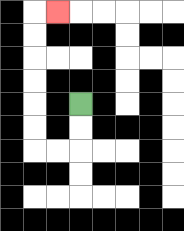{'start': '[3, 4]', 'end': '[2, 0]', 'path_directions': 'D,D,L,L,U,U,U,U,U,U,R', 'path_coordinates': '[[3, 4], [3, 5], [3, 6], [2, 6], [1, 6], [1, 5], [1, 4], [1, 3], [1, 2], [1, 1], [1, 0], [2, 0]]'}